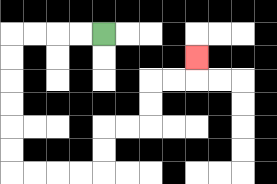{'start': '[4, 1]', 'end': '[8, 2]', 'path_directions': 'L,L,L,L,D,D,D,D,D,D,R,R,R,R,U,U,R,R,U,U,R,R,U', 'path_coordinates': '[[4, 1], [3, 1], [2, 1], [1, 1], [0, 1], [0, 2], [0, 3], [0, 4], [0, 5], [0, 6], [0, 7], [1, 7], [2, 7], [3, 7], [4, 7], [4, 6], [4, 5], [5, 5], [6, 5], [6, 4], [6, 3], [7, 3], [8, 3], [8, 2]]'}